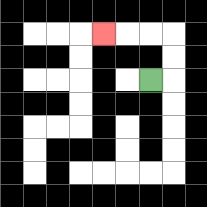{'start': '[6, 3]', 'end': '[4, 1]', 'path_directions': 'R,U,U,L,L,L', 'path_coordinates': '[[6, 3], [7, 3], [7, 2], [7, 1], [6, 1], [5, 1], [4, 1]]'}